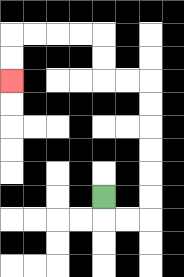{'start': '[4, 8]', 'end': '[0, 3]', 'path_directions': 'D,R,R,U,U,U,U,U,U,L,L,U,U,L,L,L,L,D,D', 'path_coordinates': '[[4, 8], [4, 9], [5, 9], [6, 9], [6, 8], [6, 7], [6, 6], [6, 5], [6, 4], [6, 3], [5, 3], [4, 3], [4, 2], [4, 1], [3, 1], [2, 1], [1, 1], [0, 1], [0, 2], [0, 3]]'}